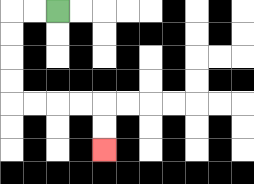{'start': '[2, 0]', 'end': '[4, 6]', 'path_directions': 'L,L,D,D,D,D,R,R,R,R,D,D', 'path_coordinates': '[[2, 0], [1, 0], [0, 0], [0, 1], [0, 2], [0, 3], [0, 4], [1, 4], [2, 4], [3, 4], [4, 4], [4, 5], [4, 6]]'}